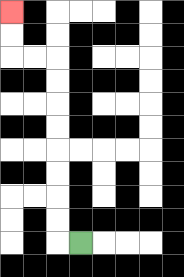{'start': '[3, 10]', 'end': '[0, 0]', 'path_directions': 'L,U,U,U,U,U,U,U,U,L,L,U,U', 'path_coordinates': '[[3, 10], [2, 10], [2, 9], [2, 8], [2, 7], [2, 6], [2, 5], [2, 4], [2, 3], [2, 2], [1, 2], [0, 2], [0, 1], [0, 0]]'}